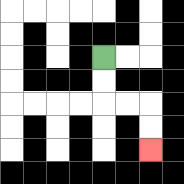{'start': '[4, 2]', 'end': '[6, 6]', 'path_directions': 'D,D,R,R,D,D', 'path_coordinates': '[[4, 2], [4, 3], [4, 4], [5, 4], [6, 4], [6, 5], [6, 6]]'}